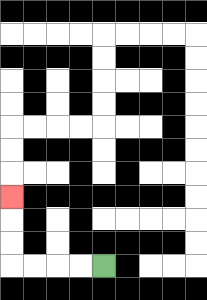{'start': '[4, 11]', 'end': '[0, 8]', 'path_directions': 'L,L,L,L,U,U,U', 'path_coordinates': '[[4, 11], [3, 11], [2, 11], [1, 11], [0, 11], [0, 10], [0, 9], [0, 8]]'}